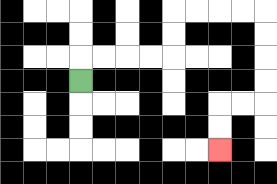{'start': '[3, 3]', 'end': '[9, 6]', 'path_directions': 'U,R,R,R,R,U,U,R,R,R,R,D,D,D,D,L,L,D,D', 'path_coordinates': '[[3, 3], [3, 2], [4, 2], [5, 2], [6, 2], [7, 2], [7, 1], [7, 0], [8, 0], [9, 0], [10, 0], [11, 0], [11, 1], [11, 2], [11, 3], [11, 4], [10, 4], [9, 4], [9, 5], [9, 6]]'}